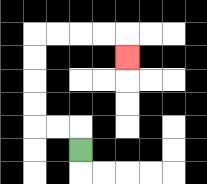{'start': '[3, 6]', 'end': '[5, 2]', 'path_directions': 'U,L,L,U,U,U,U,R,R,R,R,D', 'path_coordinates': '[[3, 6], [3, 5], [2, 5], [1, 5], [1, 4], [1, 3], [1, 2], [1, 1], [2, 1], [3, 1], [4, 1], [5, 1], [5, 2]]'}